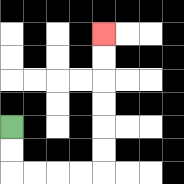{'start': '[0, 5]', 'end': '[4, 1]', 'path_directions': 'D,D,R,R,R,R,U,U,U,U,U,U', 'path_coordinates': '[[0, 5], [0, 6], [0, 7], [1, 7], [2, 7], [3, 7], [4, 7], [4, 6], [4, 5], [4, 4], [4, 3], [4, 2], [4, 1]]'}